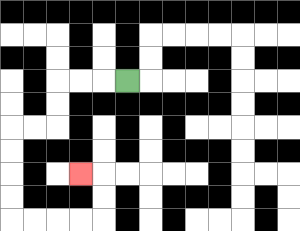{'start': '[5, 3]', 'end': '[3, 7]', 'path_directions': 'L,L,L,D,D,L,L,D,D,D,D,R,R,R,R,U,U,L', 'path_coordinates': '[[5, 3], [4, 3], [3, 3], [2, 3], [2, 4], [2, 5], [1, 5], [0, 5], [0, 6], [0, 7], [0, 8], [0, 9], [1, 9], [2, 9], [3, 9], [4, 9], [4, 8], [4, 7], [3, 7]]'}